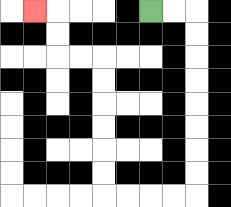{'start': '[6, 0]', 'end': '[1, 0]', 'path_directions': 'R,R,D,D,D,D,D,D,D,D,L,L,L,L,U,U,U,U,U,U,L,L,U,U,L', 'path_coordinates': '[[6, 0], [7, 0], [8, 0], [8, 1], [8, 2], [8, 3], [8, 4], [8, 5], [8, 6], [8, 7], [8, 8], [7, 8], [6, 8], [5, 8], [4, 8], [4, 7], [4, 6], [4, 5], [4, 4], [4, 3], [4, 2], [3, 2], [2, 2], [2, 1], [2, 0], [1, 0]]'}